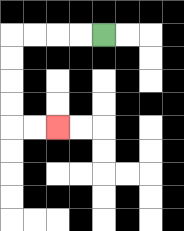{'start': '[4, 1]', 'end': '[2, 5]', 'path_directions': 'L,L,L,L,D,D,D,D,R,R', 'path_coordinates': '[[4, 1], [3, 1], [2, 1], [1, 1], [0, 1], [0, 2], [0, 3], [0, 4], [0, 5], [1, 5], [2, 5]]'}